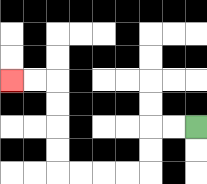{'start': '[8, 5]', 'end': '[0, 3]', 'path_directions': 'L,L,D,D,L,L,L,L,U,U,U,U,L,L', 'path_coordinates': '[[8, 5], [7, 5], [6, 5], [6, 6], [6, 7], [5, 7], [4, 7], [3, 7], [2, 7], [2, 6], [2, 5], [2, 4], [2, 3], [1, 3], [0, 3]]'}